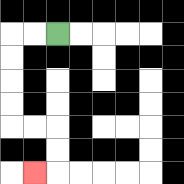{'start': '[2, 1]', 'end': '[1, 7]', 'path_directions': 'L,L,D,D,D,D,R,R,D,D,L', 'path_coordinates': '[[2, 1], [1, 1], [0, 1], [0, 2], [0, 3], [0, 4], [0, 5], [1, 5], [2, 5], [2, 6], [2, 7], [1, 7]]'}